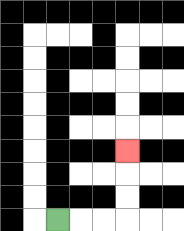{'start': '[2, 9]', 'end': '[5, 6]', 'path_directions': 'R,R,R,U,U,U', 'path_coordinates': '[[2, 9], [3, 9], [4, 9], [5, 9], [5, 8], [5, 7], [5, 6]]'}